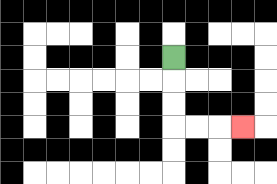{'start': '[7, 2]', 'end': '[10, 5]', 'path_directions': 'D,D,D,R,R,R', 'path_coordinates': '[[7, 2], [7, 3], [7, 4], [7, 5], [8, 5], [9, 5], [10, 5]]'}